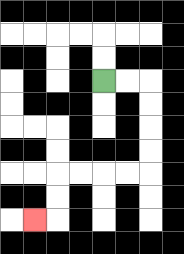{'start': '[4, 3]', 'end': '[1, 9]', 'path_directions': 'R,R,D,D,D,D,L,L,L,L,D,D,L', 'path_coordinates': '[[4, 3], [5, 3], [6, 3], [6, 4], [6, 5], [6, 6], [6, 7], [5, 7], [4, 7], [3, 7], [2, 7], [2, 8], [2, 9], [1, 9]]'}